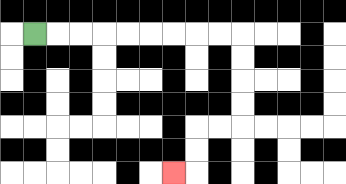{'start': '[1, 1]', 'end': '[7, 7]', 'path_directions': 'R,R,R,R,R,R,R,R,R,D,D,D,D,L,L,D,D,L', 'path_coordinates': '[[1, 1], [2, 1], [3, 1], [4, 1], [5, 1], [6, 1], [7, 1], [8, 1], [9, 1], [10, 1], [10, 2], [10, 3], [10, 4], [10, 5], [9, 5], [8, 5], [8, 6], [8, 7], [7, 7]]'}